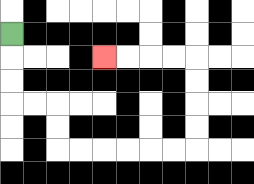{'start': '[0, 1]', 'end': '[4, 2]', 'path_directions': 'D,D,D,R,R,D,D,R,R,R,R,R,R,U,U,U,U,L,L,L,L', 'path_coordinates': '[[0, 1], [0, 2], [0, 3], [0, 4], [1, 4], [2, 4], [2, 5], [2, 6], [3, 6], [4, 6], [5, 6], [6, 6], [7, 6], [8, 6], [8, 5], [8, 4], [8, 3], [8, 2], [7, 2], [6, 2], [5, 2], [4, 2]]'}